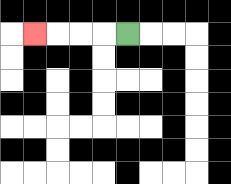{'start': '[5, 1]', 'end': '[1, 1]', 'path_directions': 'L,L,L,L', 'path_coordinates': '[[5, 1], [4, 1], [3, 1], [2, 1], [1, 1]]'}